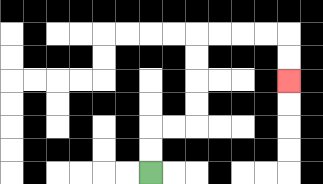{'start': '[6, 7]', 'end': '[12, 3]', 'path_directions': 'U,U,R,R,U,U,U,U,R,R,R,R,D,D', 'path_coordinates': '[[6, 7], [6, 6], [6, 5], [7, 5], [8, 5], [8, 4], [8, 3], [8, 2], [8, 1], [9, 1], [10, 1], [11, 1], [12, 1], [12, 2], [12, 3]]'}